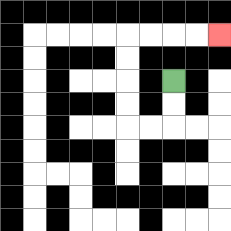{'start': '[7, 3]', 'end': '[9, 1]', 'path_directions': 'D,D,L,L,U,U,U,U,R,R,R,R', 'path_coordinates': '[[7, 3], [7, 4], [7, 5], [6, 5], [5, 5], [5, 4], [5, 3], [5, 2], [5, 1], [6, 1], [7, 1], [8, 1], [9, 1]]'}